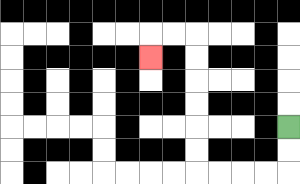{'start': '[12, 5]', 'end': '[6, 2]', 'path_directions': 'D,D,L,L,L,L,U,U,U,U,U,U,L,L,D', 'path_coordinates': '[[12, 5], [12, 6], [12, 7], [11, 7], [10, 7], [9, 7], [8, 7], [8, 6], [8, 5], [8, 4], [8, 3], [8, 2], [8, 1], [7, 1], [6, 1], [6, 2]]'}